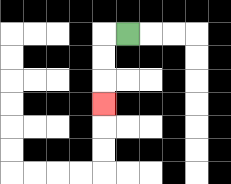{'start': '[5, 1]', 'end': '[4, 4]', 'path_directions': 'L,D,D,D', 'path_coordinates': '[[5, 1], [4, 1], [4, 2], [4, 3], [4, 4]]'}